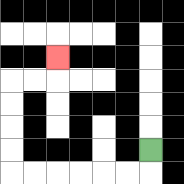{'start': '[6, 6]', 'end': '[2, 2]', 'path_directions': 'D,L,L,L,L,L,L,U,U,U,U,R,R,U', 'path_coordinates': '[[6, 6], [6, 7], [5, 7], [4, 7], [3, 7], [2, 7], [1, 7], [0, 7], [0, 6], [0, 5], [0, 4], [0, 3], [1, 3], [2, 3], [2, 2]]'}